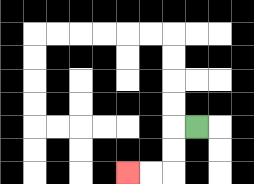{'start': '[8, 5]', 'end': '[5, 7]', 'path_directions': 'L,D,D,L,L', 'path_coordinates': '[[8, 5], [7, 5], [7, 6], [7, 7], [6, 7], [5, 7]]'}